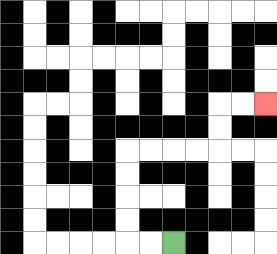{'start': '[7, 10]', 'end': '[11, 4]', 'path_directions': 'L,L,U,U,U,U,R,R,R,R,U,U,R,R', 'path_coordinates': '[[7, 10], [6, 10], [5, 10], [5, 9], [5, 8], [5, 7], [5, 6], [6, 6], [7, 6], [8, 6], [9, 6], [9, 5], [9, 4], [10, 4], [11, 4]]'}